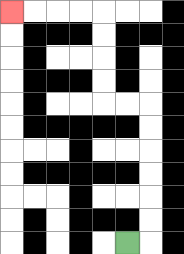{'start': '[5, 10]', 'end': '[0, 0]', 'path_directions': 'R,U,U,U,U,U,U,L,L,U,U,U,U,L,L,L,L', 'path_coordinates': '[[5, 10], [6, 10], [6, 9], [6, 8], [6, 7], [6, 6], [6, 5], [6, 4], [5, 4], [4, 4], [4, 3], [4, 2], [4, 1], [4, 0], [3, 0], [2, 0], [1, 0], [0, 0]]'}